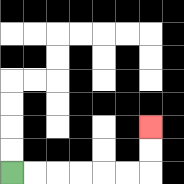{'start': '[0, 7]', 'end': '[6, 5]', 'path_directions': 'R,R,R,R,R,R,U,U', 'path_coordinates': '[[0, 7], [1, 7], [2, 7], [3, 7], [4, 7], [5, 7], [6, 7], [6, 6], [6, 5]]'}